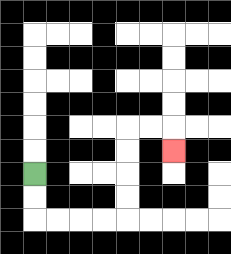{'start': '[1, 7]', 'end': '[7, 6]', 'path_directions': 'D,D,R,R,R,R,U,U,U,U,R,R,D', 'path_coordinates': '[[1, 7], [1, 8], [1, 9], [2, 9], [3, 9], [4, 9], [5, 9], [5, 8], [5, 7], [5, 6], [5, 5], [6, 5], [7, 5], [7, 6]]'}